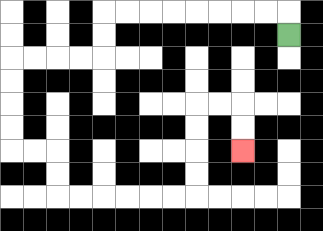{'start': '[12, 1]', 'end': '[10, 6]', 'path_directions': 'U,L,L,L,L,L,L,L,L,D,D,L,L,L,L,D,D,D,D,R,R,D,D,R,R,R,R,R,R,U,U,U,U,R,R,D,D', 'path_coordinates': '[[12, 1], [12, 0], [11, 0], [10, 0], [9, 0], [8, 0], [7, 0], [6, 0], [5, 0], [4, 0], [4, 1], [4, 2], [3, 2], [2, 2], [1, 2], [0, 2], [0, 3], [0, 4], [0, 5], [0, 6], [1, 6], [2, 6], [2, 7], [2, 8], [3, 8], [4, 8], [5, 8], [6, 8], [7, 8], [8, 8], [8, 7], [8, 6], [8, 5], [8, 4], [9, 4], [10, 4], [10, 5], [10, 6]]'}